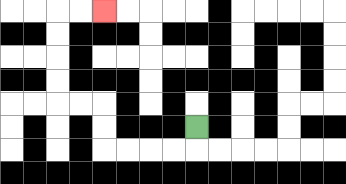{'start': '[8, 5]', 'end': '[4, 0]', 'path_directions': 'D,L,L,L,L,U,U,L,L,U,U,U,U,R,R', 'path_coordinates': '[[8, 5], [8, 6], [7, 6], [6, 6], [5, 6], [4, 6], [4, 5], [4, 4], [3, 4], [2, 4], [2, 3], [2, 2], [2, 1], [2, 0], [3, 0], [4, 0]]'}